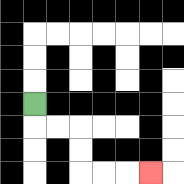{'start': '[1, 4]', 'end': '[6, 7]', 'path_directions': 'D,R,R,D,D,R,R,R', 'path_coordinates': '[[1, 4], [1, 5], [2, 5], [3, 5], [3, 6], [3, 7], [4, 7], [5, 7], [6, 7]]'}